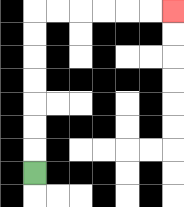{'start': '[1, 7]', 'end': '[7, 0]', 'path_directions': 'U,U,U,U,U,U,U,R,R,R,R,R,R', 'path_coordinates': '[[1, 7], [1, 6], [1, 5], [1, 4], [1, 3], [1, 2], [1, 1], [1, 0], [2, 0], [3, 0], [4, 0], [5, 0], [6, 0], [7, 0]]'}